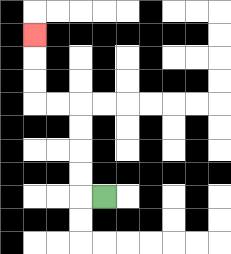{'start': '[4, 8]', 'end': '[1, 1]', 'path_directions': 'L,U,U,U,U,L,L,U,U,U', 'path_coordinates': '[[4, 8], [3, 8], [3, 7], [3, 6], [3, 5], [3, 4], [2, 4], [1, 4], [1, 3], [1, 2], [1, 1]]'}